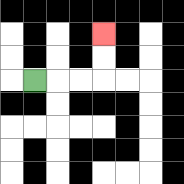{'start': '[1, 3]', 'end': '[4, 1]', 'path_directions': 'R,R,R,U,U', 'path_coordinates': '[[1, 3], [2, 3], [3, 3], [4, 3], [4, 2], [4, 1]]'}